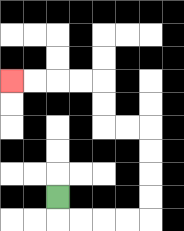{'start': '[2, 8]', 'end': '[0, 3]', 'path_directions': 'D,R,R,R,R,U,U,U,U,L,L,U,U,L,L,L,L', 'path_coordinates': '[[2, 8], [2, 9], [3, 9], [4, 9], [5, 9], [6, 9], [6, 8], [6, 7], [6, 6], [6, 5], [5, 5], [4, 5], [4, 4], [4, 3], [3, 3], [2, 3], [1, 3], [0, 3]]'}